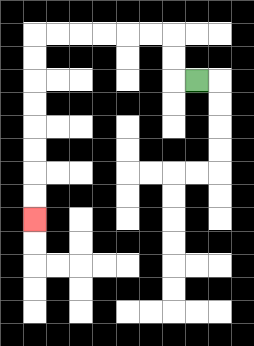{'start': '[8, 3]', 'end': '[1, 9]', 'path_directions': 'L,U,U,L,L,L,L,L,L,D,D,D,D,D,D,D,D', 'path_coordinates': '[[8, 3], [7, 3], [7, 2], [7, 1], [6, 1], [5, 1], [4, 1], [3, 1], [2, 1], [1, 1], [1, 2], [1, 3], [1, 4], [1, 5], [1, 6], [1, 7], [1, 8], [1, 9]]'}